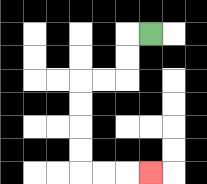{'start': '[6, 1]', 'end': '[6, 7]', 'path_directions': 'L,D,D,L,L,D,D,D,D,R,R,R', 'path_coordinates': '[[6, 1], [5, 1], [5, 2], [5, 3], [4, 3], [3, 3], [3, 4], [3, 5], [3, 6], [3, 7], [4, 7], [5, 7], [6, 7]]'}